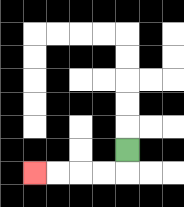{'start': '[5, 6]', 'end': '[1, 7]', 'path_directions': 'D,L,L,L,L', 'path_coordinates': '[[5, 6], [5, 7], [4, 7], [3, 7], [2, 7], [1, 7]]'}